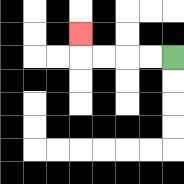{'start': '[7, 2]', 'end': '[3, 1]', 'path_directions': 'L,L,L,L,U', 'path_coordinates': '[[7, 2], [6, 2], [5, 2], [4, 2], [3, 2], [3, 1]]'}